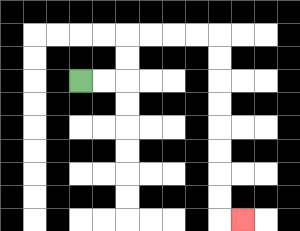{'start': '[3, 3]', 'end': '[10, 9]', 'path_directions': 'R,R,U,U,R,R,R,R,D,D,D,D,D,D,D,D,R', 'path_coordinates': '[[3, 3], [4, 3], [5, 3], [5, 2], [5, 1], [6, 1], [7, 1], [8, 1], [9, 1], [9, 2], [9, 3], [9, 4], [9, 5], [9, 6], [9, 7], [9, 8], [9, 9], [10, 9]]'}